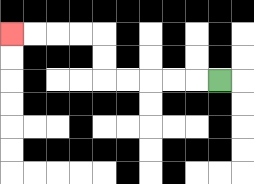{'start': '[9, 3]', 'end': '[0, 1]', 'path_directions': 'L,L,L,L,L,U,U,L,L,L,L', 'path_coordinates': '[[9, 3], [8, 3], [7, 3], [6, 3], [5, 3], [4, 3], [4, 2], [4, 1], [3, 1], [2, 1], [1, 1], [0, 1]]'}